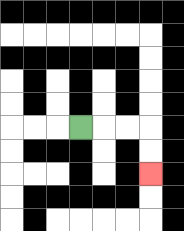{'start': '[3, 5]', 'end': '[6, 7]', 'path_directions': 'R,R,R,D,D', 'path_coordinates': '[[3, 5], [4, 5], [5, 5], [6, 5], [6, 6], [6, 7]]'}